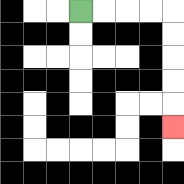{'start': '[3, 0]', 'end': '[7, 5]', 'path_directions': 'R,R,R,R,D,D,D,D,D', 'path_coordinates': '[[3, 0], [4, 0], [5, 0], [6, 0], [7, 0], [7, 1], [7, 2], [7, 3], [7, 4], [7, 5]]'}